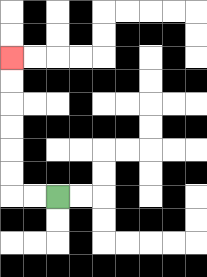{'start': '[2, 8]', 'end': '[0, 2]', 'path_directions': 'L,L,U,U,U,U,U,U', 'path_coordinates': '[[2, 8], [1, 8], [0, 8], [0, 7], [0, 6], [0, 5], [0, 4], [0, 3], [0, 2]]'}